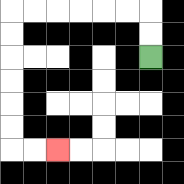{'start': '[6, 2]', 'end': '[2, 6]', 'path_directions': 'U,U,L,L,L,L,L,L,D,D,D,D,D,D,R,R', 'path_coordinates': '[[6, 2], [6, 1], [6, 0], [5, 0], [4, 0], [3, 0], [2, 0], [1, 0], [0, 0], [0, 1], [0, 2], [0, 3], [0, 4], [0, 5], [0, 6], [1, 6], [2, 6]]'}